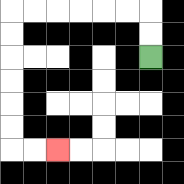{'start': '[6, 2]', 'end': '[2, 6]', 'path_directions': 'U,U,L,L,L,L,L,L,D,D,D,D,D,D,R,R', 'path_coordinates': '[[6, 2], [6, 1], [6, 0], [5, 0], [4, 0], [3, 0], [2, 0], [1, 0], [0, 0], [0, 1], [0, 2], [0, 3], [0, 4], [0, 5], [0, 6], [1, 6], [2, 6]]'}